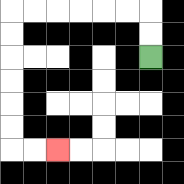{'start': '[6, 2]', 'end': '[2, 6]', 'path_directions': 'U,U,L,L,L,L,L,L,D,D,D,D,D,D,R,R', 'path_coordinates': '[[6, 2], [6, 1], [6, 0], [5, 0], [4, 0], [3, 0], [2, 0], [1, 0], [0, 0], [0, 1], [0, 2], [0, 3], [0, 4], [0, 5], [0, 6], [1, 6], [2, 6]]'}